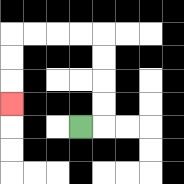{'start': '[3, 5]', 'end': '[0, 4]', 'path_directions': 'R,U,U,U,U,L,L,L,L,D,D,D', 'path_coordinates': '[[3, 5], [4, 5], [4, 4], [4, 3], [4, 2], [4, 1], [3, 1], [2, 1], [1, 1], [0, 1], [0, 2], [0, 3], [0, 4]]'}